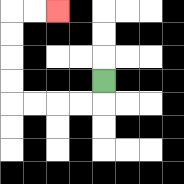{'start': '[4, 3]', 'end': '[2, 0]', 'path_directions': 'D,L,L,L,L,U,U,U,U,R,R', 'path_coordinates': '[[4, 3], [4, 4], [3, 4], [2, 4], [1, 4], [0, 4], [0, 3], [0, 2], [0, 1], [0, 0], [1, 0], [2, 0]]'}